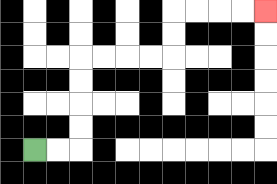{'start': '[1, 6]', 'end': '[11, 0]', 'path_directions': 'R,R,U,U,U,U,R,R,R,R,U,U,R,R,R,R', 'path_coordinates': '[[1, 6], [2, 6], [3, 6], [3, 5], [3, 4], [3, 3], [3, 2], [4, 2], [5, 2], [6, 2], [7, 2], [7, 1], [7, 0], [8, 0], [9, 0], [10, 0], [11, 0]]'}